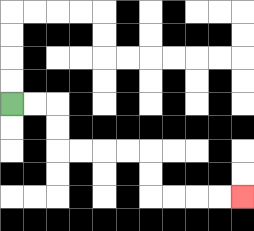{'start': '[0, 4]', 'end': '[10, 8]', 'path_directions': 'R,R,D,D,R,R,R,R,D,D,R,R,R,R', 'path_coordinates': '[[0, 4], [1, 4], [2, 4], [2, 5], [2, 6], [3, 6], [4, 6], [5, 6], [6, 6], [6, 7], [6, 8], [7, 8], [8, 8], [9, 8], [10, 8]]'}